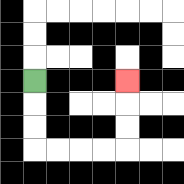{'start': '[1, 3]', 'end': '[5, 3]', 'path_directions': 'D,D,D,R,R,R,R,U,U,U', 'path_coordinates': '[[1, 3], [1, 4], [1, 5], [1, 6], [2, 6], [3, 6], [4, 6], [5, 6], [5, 5], [5, 4], [5, 3]]'}